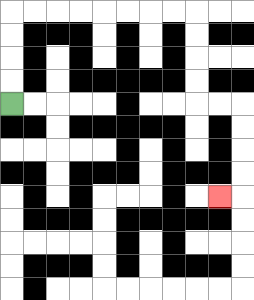{'start': '[0, 4]', 'end': '[9, 8]', 'path_directions': 'U,U,U,U,R,R,R,R,R,R,R,R,D,D,D,D,R,R,D,D,D,D,L', 'path_coordinates': '[[0, 4], [0, 3], [0, 2], [0, 1], [0, 0], [1, 0], [2, 0], [3, 0], [4, 0], [5, 0], [6, 0], [7, 0], [8, 0], [8, 1], [8, 2], [8, 3], [8, 4], [9, 4], [10, 4], [10, 5], [10, 6], [10, 7], [10, 8], [9, 8]]'}